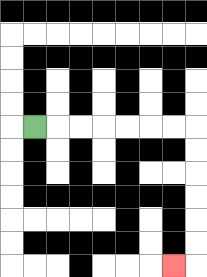{'start': '[1, 5]', 'end': '[7, 11]', 'path_directions': 'R,R,R,R,R,R,R,D,D,D,D,D,D,L', 'path_coordinates': '[[1, 5], [2, 5], [3, 5], [4, 5], [5, 5], [6, 5], [7, 5], [8, 5], [8, 6], [8, 7], [8, 8], [8, 9], [8, 10], [8, 11], [7, 11]]'}